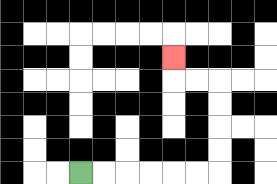{'start': '[3, 7]', 'end': '[7, 2]', 'path_directions': 'R,R,R,R,R,R,U,U,U,U,L,L,U', 'path_coordinates': '[[3, 7], [4, 7], [5, 7], [6, 7], [7, 7], [8, 7], [9, 7], [9, 6], [9, 5], [9, 4], [9, 3], [8, 3], [7, 3], [7, 2]]'}